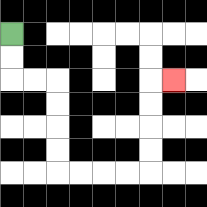{'start': '[0, 1]', 'end': '[7, 3]', 'path_directions': 'D,D,R,R,D,D,D,D,R,R,R,R,U,U,U,U,R', 'path_coordinates': '[[0, 1], [0, 2], [0, 3], [1, 3], [2, 3], [2, 4], [2, 5], [2, 6], [2, 7], [3, 7], [4, 7], [5, 7], [6, 7], [6, 6], [6, 5], [6, 4], [6, 3], [7, 3]]'}